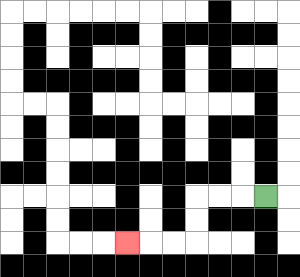{'start': '[11, 8]', 'end': '[5, 10]', 'path_directions': 'L,L,L,D,D,L,L,L', 'path_coordinates': '[[11, 8], [10, 8], [9, 8], [8, 8], [8, 9], [8, 10], [7, 10], [6, 10], [5, 10]]'}